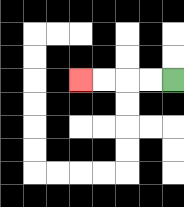{'start': '[7, 3]', 'end': '[3, 3]', 'path_directions': 'L,L,L,L', 'path_coordinates': '[[7, 3], [6, 3], [5, 3], [4, 3], [3, 3]]'}